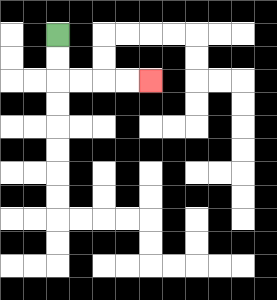{'start': '[2, 1]', 'end': '[6, 3]', 'path_directions': 'D,D,R,R,R,R', 'path_coordinates': '[[2, 1], [2, 2], [2, 3], [3, 3], [4, 3], [5, 3], [6, 3]]'}